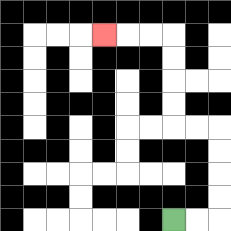{'start': '[7, 9]', 'end': '[4, 1]', 'path_directions': 'R,R,U,U,U,U,L,L,U,U,U,U,L,L,L', 'path_coordinates': '[[7, 9], [8, 9], [9, 9], [9, 8], [9, 7], [9, 6], [9, 5], [8, 5], [7, 5], [7, 4], [7, 3], [7, 2], [7, 1], [6, 1], [5, 1], [4, 1]]'}